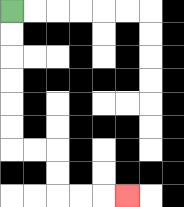{'start': '[0, 0]', 'end': '[5, 8]', 'path_directions': 'D,D,D,D,D,D,R,R,D,D,R,R,R', 'path_coordinates': '[[0, 0], [0, 1], [0, 2], [0, 3], [0, 4], [0, 5], [0, 6], [1, 6], [2, 6], [2, 7], [2, 8], [3, 8], [4, 8], [5, 8]]'}